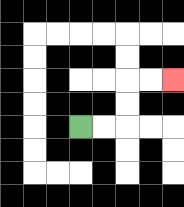{'start': '[3, 5]', 'end': '[7, 3]', 'path_directions': 'R,R,U,U,R,R', 'path_coordinates': '[[3, 5], [4, 5], [5, 5], [5, 4], [5, 3], [6, 3], [7, 3]]'}